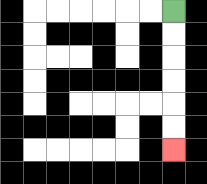{'start': '[7, 0]', 'end': '[7, 6]', 'path_directions': 'D,D,D,D,D,D', 'path_coordinates': '[[7, 0], [7, 1], [7, 2], [7, 3], [7, 4], [7, 5], [7, 6]]'}